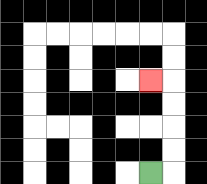{'start': '[6, 7]', 'end': '[6, 3]', 'path_directions': 'R,U,U,U,U,L', 'path_coordinates': '[[6, 7], [7, 7], [7, 6], [7, 5], [7, 4], [7, 3], [6, 3]]'}